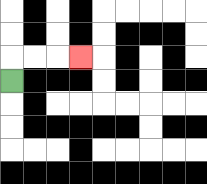{'start': '[0, 3]', 'end': '[3, 2]', 'path_directions': 'U,R,R,R', 'path_coordinates': '[[0, 3], [0, 2], [1, 2], [2, 2], [3, 2]]'}